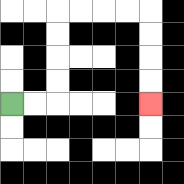{'start': '[0, 4]', 'end': '[6, 4]', 'path_directions': 'R,R,U,U,U,U,R,R,R,R,D,D,D,D', 'path_coordinates': '[[0, 4], [1, 4], [2, 4], [2, 3], [2, 2], [2, 1], [2, 0], [3, 0], [4, 0], [5, 0], [6, 0], [6, 1], [6, 2], [6, 3], [6, 4]]'}